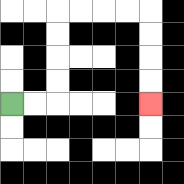{'start': '[0, 4]', 'end': '[6, 4]', 'path_directions': 'R,R,U,U,U,U,R,R,R,R,D,D,D,D', 'path_coordinates': '[[0, 4], [1, 4], [2, 4], [2, 3], [2, 2], [2, 1], [2, 0], [3, 0], [4, 0], [5, 0], [6, 0], [6, 1], [6, 2], [6, 3], [6, 4]]'}